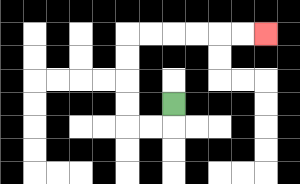{'start': '[7, 4]', 'end': '[11, 1]', 'path_directions': 'D,L,L,U,U,U,U,R,R,R,R,R,R', 'path_coordinates': '[[7, 4], [7, 5], [6, 5], [5, 5], [5, 4], [5, 3], [5, 2], [5, 1], [6, 1], [7, 1], [8, 1], [9, 1], [10, 1], [11, 1]]'}